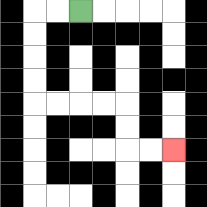{'start': '[3, 0]', 'end': '[7, 6]', 'path_directions': 'L,L,D,D,D,D,R,R,R,R,D,D,R,R', 'path_coordinates': '[[3, 0], [2, 0], [1, 0], [1, 1], [1, 2], [1, 3], [1, 4], [2, 4], [3, 4], [4, 4], [5, 4], [5, 5], [5, 6], [6, 6], [7, 6]]'}